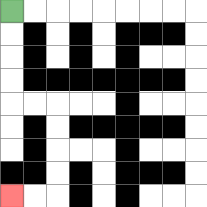{'start': '[0, 0]', 'end': '[0, 8]', 'path_directions': 'D,D,D,D,R,R,D,D,D,D,L,L', 'path_coordinates': '[[0, 0], [0, 1], [0, 2], [0, 3], [0, 4], [1, 4], [2, 4], [2, 5], [2, 6], [2, 7], [2, 8], [1, 8], [0, 8]]'}